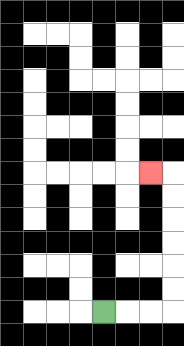{'start': '[4, 13]', 'end': '[6, 7]', 'path_directions': 'R,R,R,U,U,U,U,U,U,L', 'path_coordinates': '[[4, 13], [5, 13], [6, 13], [7, 13], [7, 12], [7, 11], [7, 10], [7, 9], [7, 8], [7, 7], [6, 7]]'}